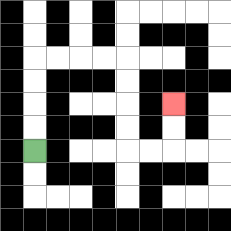{'start': '[1, 6]', 'end': '[7, 4]', 'path_directions': 'U,U,U,U,R,R,R,R,D,D,D,D,R,R,U,U', 'path_coordinates': '[[1, 6], [1, 5], [1, 4], [1, 3], [1, 2], [2, 2], [3, 2], [4, 2], [5, 2], [5, 3], [5, 4], [5, 5], [5, 6], [6, 6], [7, 6], [7, 5], [7, 4]]'}